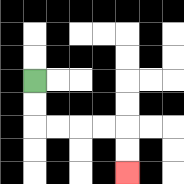{'start': '[1, 3]', 'end': '[5, 7]', 'path_directions': 'D,D,R,R,R,R,D,D', 'path_coordinates': '[[1, 3], [1, 4], [1, 5], [2, 5], [3, 5], [4, 5], [5, 5], [5, 6], [5, 7]]'}